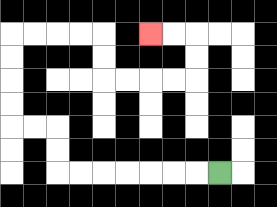{'start': '[9, 7]', 'end': '[6, 1]', 'path_directions': 'L,L,L,L,L,L,L,U,U,L,L,U,U,U,U,R,R,R,R,D,D,R,R,R,R,U,U,L,L', 'path_coordinates': '[[9, 7], [8, 7], [7, 7], [6, 7], [5, 7], [4, 7], [3, 7], [2, 7], [2, 6], [2, 5], [1, 5], [0, 5], [0, 4], [0, 3], [0, 2], [0, 1], [1, 1], [2, 1], [3, 1], [4, 1], [4, 2], [4, 3], [5, 3], [6, 3], [7, 3], [8, 3], [8, 2], [8, 1], [7, 1], [6, 1]]'}